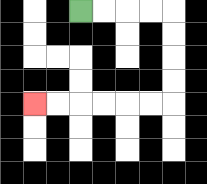{'start': '[3, 0]', 'end': '[1, 4]', 'path_directions': 'R,R,R,R,D,D,D,D,L,L,L,L,L,L', 'path_coordinates': '[[3, 0], [4, 0], [5, 0], [6, 0], [7, 0], [7, 1], [7, 2], [7, 3], [7, 4], [6, 4], [5, 4], [4, 4], [3, 4], [2, 4], [1, 4]]'}